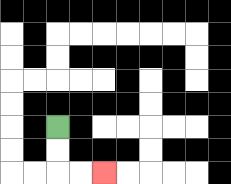{'start': '[2, 5]', 'end': '[4, 7]', 'path_directions': 'D,D,R,R', 'path_coordinates': '[[2, 5], [2, 6], [2, 7], [3, 7], [4, 7]]'}